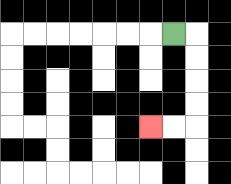{'start': '[7, 1]', 'end': '[6, 5]', 'path_directions': 'R,D,D,D,D,L,L', 'path_coordinates': '[[7, 1], [8, 1], [8, 2], [8, 3], [8, 4], [8, 5], [7, 5], [6, 5]]'}